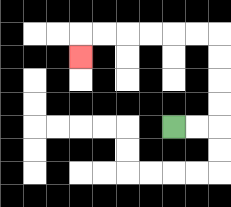{'start': '[7, 5]', 'end': '[3, 2]', 'path_directions': 'R,R,U,U,U,U,L,L,L,L,L,L,D', 'path_coordinates': '[[7, 5], [8, 5], [9, 5], [9, 4], [9, 3], [9, 2], [9, 1], [8, 1], [7, 1], [6, 1], [5, 1], [4, 1], [3, 1], [3, 2]]'}